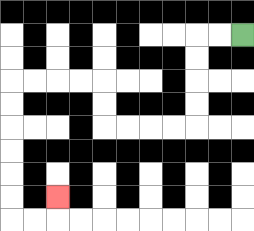{'start': '[10, 1]', 'end': '[2, 8]', 'path_directions': 'L,L,D,D,D,D,L,L,L,L,U,U,L,L,L,L,D,D,D,D,D,D,R,R,U', 'path_coordinates': '[[10, 1], [9, 1], [8, 1], [8, 2], [8, 3], [8, 4], [8, 5], [7, 5], [6, 5], [5, 5], [4, 5], [4, 4], [4, 3], [3, 3], [2, 3], [1, 3], [0, 3], [0, 4], [0, 5], [0, 6], [0, 7], [0, 8], [0, 9], [1, 9], [2, 9], [2, 8]]'}